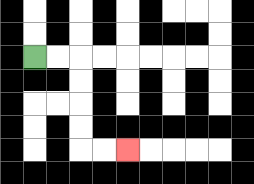{'start': '[1, 2]', 'end': '[5, 6]', 'path_directions': 'R,R,D,D,D,D,R,R', 'path_coordinates': '[[1, 2], [2, 2], [3, 2], [3, 3], [3, 4], [3, 5], [3, 6], [4, 6], [5, 6]]'}